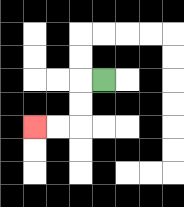{'start': '[4, 3]', 'end': '[1, 5]', 'path_directions': 'L,D,D,L,L', 'path_coordinates': '[[4, 3], [3, 3], [3, 4], [3, 5], [2, 5], [1, 5]]'}